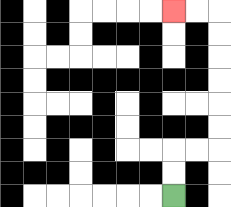{'start': '[7, 8]', 'end': '[7, 0]', 'path_directions': 'U,U,R,R,U,U,U,U,U,U,L,L', 'path_coordinates': '[[7, 8], [7, 7], [7, 6], [8, 6], [9, 6], [9, 5], [9, 4], [9, 3], [9, 2], [9, 1], [9, 0], [8, 0], [7, 0]]'}